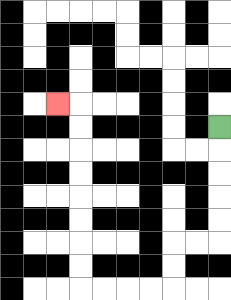{'start': '[9, 5]', 'end': '[2, 4]', 'path_directions': 'D,D,D,D,D,L,L,D,D,L,L,L,L,U,U,U,U,U,U,U,U,L', 'path_coordinates': '[[9, 5], [9, 6], [9, 7], [9, 8], [9, 9], [9, 10], [8, 10], [7, 10], [7, 11], [7, 12], [6, 12], [5, 12], [4, 12], [3, 12], [3, 11], [3, 10], [3, 9], [3, 8], [3, 7], [3, 6], [3, 5], [3, 4], [2, 4]]'}